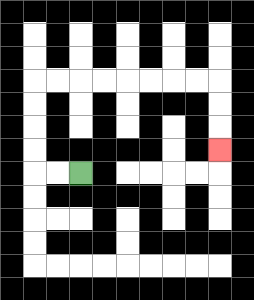{'start': '[3, 7]', 'end': '[9, 6]', 'path_directions': 'L,L,U,U,U,U,R,R,R,R,R,R,R,R,D,D,D', 'path_coordinates': '[[3, 7], [2, 7], [1, 7], [1, 6], [1, 5], [1, 4], [1, 3], [2, 3], [3, 3], [4, 3], [5, 3], [6, 3], [7, 3], [8, 3], [9, 3], [9, 4], [9, 5], [9, 6]]'}